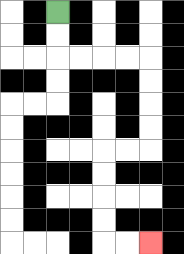{'start': '[2, 0]', 'end': '[6, 10]', 'path_directions': 'D,D,R,R,R,R,D,D,D,D,L,L,D,D,D,D,R,R', 'path_coordinates': '[[2, 0], [2, 1], [2, 2], [3, 2], [4, 2], [5, 2], [6, 2], [6, 3], [6, 4], [6, 5], [6, 6], [5, 6], [4, 6], [4, 7], [4, 8], [4, 9], [4, 10], [5, 10], [6, 10]]'}